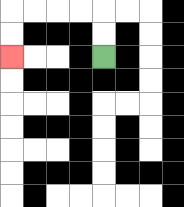{'start': '[4, 2]', 'end': '[0, 2]', 'path_directions': 'U,U,L,L,L,L,D,D', 'path_coordinates': '[[4, 2], [4, 1], [4, 0], [3, 0], [2, 0], [1, 0], [0, 0], [0, 1], [0, 2]]'}